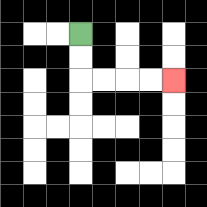{'start': '[3, 1]', 'end': '[7, 3]', 'path_directions': 'D,D,R,R,R,R', 'path_coordinates': '[[3, 1], [3, 2], [3, 3], [4, 3], [5, 3], [6, 3], [7, 3]]'}